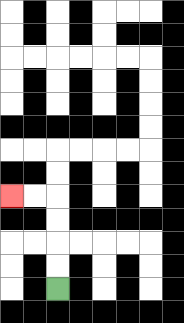{'start': '[2, 12]', 'end': '[0, 8]', 'path_directions': 'U,U,U,U,L,L', 'path_coordinates': '[[2, 12], [2, 11], [2, 10], [2, 9], [2, 8], [1, 8], [0, 8]]'}